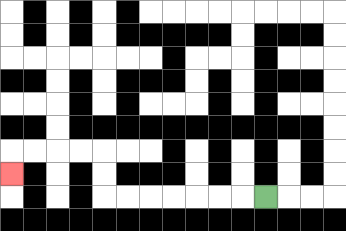{'start': '[11, 8]', 'end': '[0, 7]', 'path_directions': 'L,L,L,L,L,L,L,U,U,L,L,L,L,D', 'path_coordinates': '[[11, 8], [10, 8], [9, 8], [8, 8], [7, 8], [6, 8], [5, 8], [4, 8], [4, 7], [4, 6], [3, 6], [2, 6], [1, 6], [0, 6], [0, 7]]'}